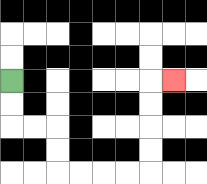{'start': '[0, 3]', 'end': '[7, 3]', 'path_directions': 'D,D,R,R,D,D,R,R,R,R,U,U,U,U,R', 'path_coordinates': '[[0, 3], [0, 4], [0, 5], [1, 5], [2, 5], [2, 6], [2, 7], [3, 7], [4, 7], [5, 7], [6, 7], [6, 6], [6, 5], [6, 4], [6, 3], [7, 3]]'}